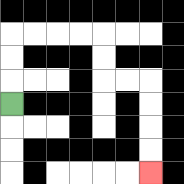{'start': '[0, 4]', 'end': '[6, 7]', 'path_directions': 'U,U,U,R,R,R,R,D,D,R,R,D,D,D,D', 'path_coordinates': '[[0, 4], [0, 3], [0, 2], [0, 1], [1, 1], [2, 1], [3, 1], [4, 1], [4, 2], [4, 3], [5, 3], [6, 3], [6, 4], [6, 5], [6, 6], [6, 7]]'}